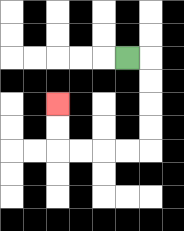{'start': '[5, 2]', 'end': '[2, 4]', 'path_directions': 'R,D,D,D,D,L,L,L,L,U,U', 'path_coordinates': '[[5, 2], [6, 2], [6, 3], [6, 4], [6, 5], [6, 6], [5, 6], [4, 6], [3, 6], [2, 6], [2, 5], [2, 4]]'}